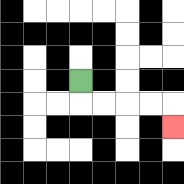{'start': '[3, 3]', 'end': '[7, 5]', 'path_directions': 'D,R,R,R,R,D', 'path_coordinates': '[[3, 3], [3, 4], [4, 4], [5, 4], [6, 4], [7, 4], [7, 5]]'}